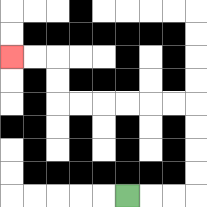{'start': '[5, 8]', 'end': '[0, 2]', 'path_directions': 'R,R,R,U,U,U,U,L,L,L,L,L,L,U,U,L,L', 'path_coordinates': '[[5, 8], [6, 8], [7, 8], [8, 8], [8, 7], [8, 6], [8, 5], [8, 4], [7, 4], [6, 4], [5, 4], [4, 4], [3, 4], [2, 4], [2, 3], [2, 2], [1, 2], [0, 2]]'}